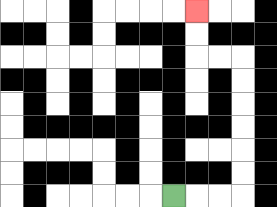{'start': '[7, 8]', 'end': '[8, 0]', 'path_directions': 'R,R,R,U,U,U,U,U,U,L,L,U,U', 'path_coordinates': '[[7, 8], [8, 8], [9, 8], [10, 8], [10, 7], [10, 6], [10, 5], [10, 4], [10, 3], [10, 2], [9, 2], [8, 2], [8, 1], [8, 0]]'}